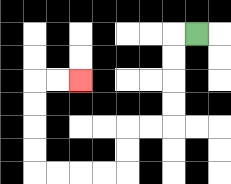{'start': '[8, 1]', 'end': '[3, 3]', 'path_directions': 'L,D,D,D,D,L,L,D,D,L,L,L,L,U,U,U,U,R,R', 'path_coordinates': '[[8, 1], [7, 1], [7, 2], [7, 3], [7, 4], [7, 5], [6, 5], [5, 5], [5, 6], [5, 7], [4, 7], [3, 7], [2, 7], [1, 7], [1, 6], [1, 5], [1, 4], [1, 3], [2, 3], [3, 3]]'}